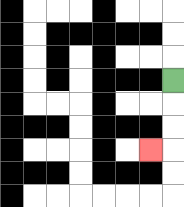{'start': '[7, 3]', 'end': '[6, 6]', 'path_directions': 'D,D,D,L', 'path_coordinates': '[[7, 3], [7, 4], [7, 5], [7, 6], [6, 6]]'}